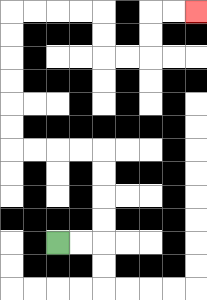{'start': '[2, 10]', 'end': '[8, 0]', 'path_directions': 'R,R,U,U,U,U,L,L,L,L,U,U,U,U,U,U,R,R,R,R,D,D,R,R,U,U,R,R', 'path_coordinates': '[[2, 10], [3, 10], [4, 10], [4, 9], [4, 8], [4, 7], [4, 6], [3, 6], [2, 6], [1, 6], [0, 6], [0, 5], [0, 4], [0, 3], [0, 2], [0, 1], [0, 0], [1, 0], [2, 0], [3, 0], [4, 0], [4, 1], [4, 2], [5, 2], [6, 2], [6, 1], [6, 0], [7, 0], [8, 0]]'}